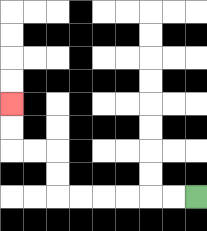{'start': '[8, 8]', 'end': '[0, 4]', 'path_directions': 'L,L,L,L,L,L,U,U,L,L,U,U', 'path_coordinates': '[[8, 8], [7, 8], [6, 8], [5, 8], [4, 8], [3, 8], [2, 8], [2, 7], [2, 6], [1, 6], [0, 6], [0, 5], [0, 4]]'}